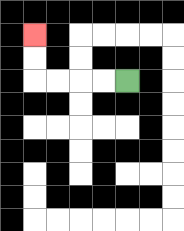{'start': '[5, 3]', 'end': '[1, 1]', 'path_directions': 'L,L,L,L,U,U', 'path_coordinates': '[[5, 3], [4, 3], [3, 3], [2, 3], [1, 3], [1, 2], [1, 1]]'}